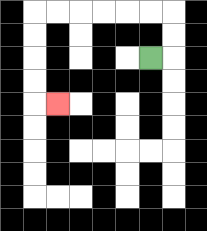{'start': '[6, 2]', 'end': '[2, 4]', 'path_directions': 'R,U,U,L,L,L,L,L,L,D,D,D,D,R', 'path_coordinates': '[[6, 2], [7, 2], [7, 1], [7, 0], [6, 0], [5, 0], [4, 0], [3, 0], [2, 0], [1, 0], [1, 1], [1, 2], [1, 3], [1, 4], [2, 4]]'}